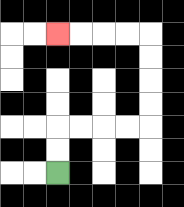{'start': '[2, 7]', 'end': '[2, 1]', 'path_directions': 'U,U,R,R,R,R,U,U,U,U,L,L,L,L', 'path_coordinates': '[[2, 7], [2, 6], [2, 5], [3, 5], [4, 5], [5, 5], [6, 5], [6, 4], [6, 3], [6, 2], [6, 1], [5, 1], [4, 1], [3, 1], [2, 1]]'}